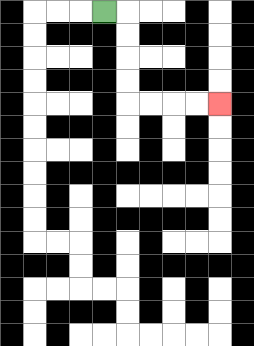{'start': '[4, 0]', 'end': '[9, 4]', 'path_directions': 'R,D,D,D,D,R,R,R,R', 'path_coordinates': '[[4, 0], [5, 0], [5, 1], [5, 2], [5, 3], [5, 4], [6, 4], [7, 4], [8, 4], [9, 4]]'}